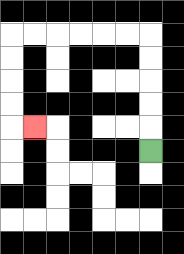{'start': '[6, 6]', 'end': '[1, 5]', 'path_directions': 'U,U,U,U,U,L,L,L,L,L,L,D,D,D,D,R', 'path_coordinates': '[[6, 6], [6, 5], [6, 4], [6, 3], [6, 2], [6, 1], [5, 1], [4, 1], [3, 1], [2, 1], [1, 1], [0, 1], [0, 2], [0, 3], [0, 4], [0, 5], [1, 5]]'}